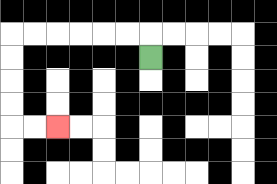{'start': '[6, 2]', 'end': '[2, 5]', 'path_directions': 'U,L,L,L,L,L,L,D,D,D,D,R,R', 'path_coordinates': '[[6, 2], [6, 1], [5, 1], [4, 1], [3, 1], [2, 1], [1, 1], [0, 1], [0, 2], [0, 3], [0, 4], [0, 5], [1, 5], [2, 5]]'}